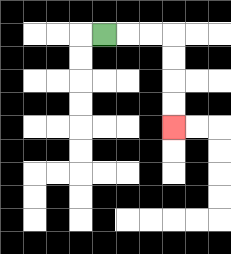{'start': '[4, 1]', 'end': '[7, 5]', 'path_directions': 'R,R,R,D,D,D,D', 'path_coordinates': '[[4, 1], [5, 1], [6, 1], [7, 1], [7, 2], [7, 3], [7, 4], [7, 5]]'}